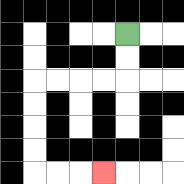{'start': '[5, 1]', 'end': '[4, 7]', 'path_directions': 'D,D,L,L,L,L,D,D,D,D,R,R,R', 'path_coordinates': '[[5, 1], [5, 2], [5, 3], [4, 3], [3, 3], [2, 3], [1, 3], [1, 4], [1, 5], [1, 6], [1, 7], [2, 7], [3, 7], [4, 7]]'}